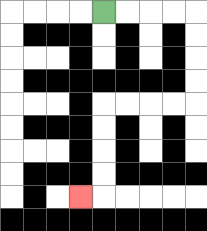{'start': '[4, 0]', 'end': '[3, 8]', 'path_directions': 'R,R,R,R,D,D,D,D,L,L,L,L,D,D,D,D,L', 'path_coordinates': '[[4, 0], [5, 0], [6, 0], [7, 0], [8, 0], [8, 1], [8, 2], [8, 3], [8, 4], [7, 4], [6, 4], [5, 4], [4, 4], [4, 5], [4, 6], [4, 7], [4, 8], [3, 8]]'}